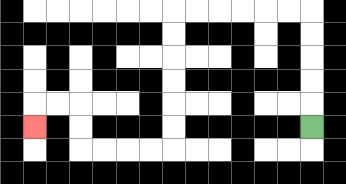{'start': '[13, 5]', 'end': '[1, 5]', 'path_directions': 'U,U,U,U,U,L,L,L,L,L,L,D,D,D,D,D,D,L,L,L,L,U,U,L,L,D', 'path_coordinates': '[[13, 5], [13, 4], [13, 3], [13, 2], [13, 1], [13, 0], [12, 0], [11, 0], [10, 0], [9, 0], [8, 0], [7, 0], [7, 1], [7, 2], [7, 3], [7, 4], [7, 5], [7, 6], [6, 6], [5, 6], [4, 6], [3, 6], [3, 5], [3, 4], [2, 4], [1, 4], [1, 5]]'}